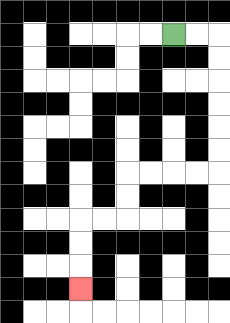{'start': '[7, 1]', 'end': '[3, 12]', 'path_directions': 'R,R,D,D,D,D,D,D,L,L,L,L,D,D,L,L,D,D,D', 'path_coordinates': '[[7, 1], [8, 1], [9, 1], [9, 2], [9, 3], [9, 4], [9, 5], [9, 6], [9, 7], [8, 7], [7, 7], [6, 7], [5, 7], [5, 8], [5, 9], [4, 9], [3, 9], [3, 10], [3, 11], [3, 12]]'}